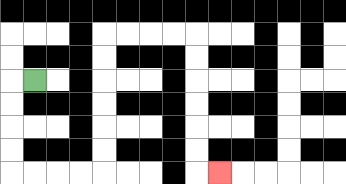{'start': '[1, 3]', 'end': '[9, 7]', 'path_directions': 'L,D,D,D,D,R,R,R,R,U,U,U,U,U,U,R,R,R,R,D,D,D,D,D,D,R', 'path_coordinates': '[[1, 3], [0, 3], [0, 4], [0, 5], [0, 6], [0, 7], [1, 7], [2, 7], [3, 7], [4, 7], [4, 6], [4, 5], [4, 4], [4, 3], [4, 2], [4, 1], [5, 1], [6, 1], [7, 1], [8, 1], [8, 2], [8, 3], [8, 4], [8, 5], [8, 6], [8, 7], [9, 7]]'}